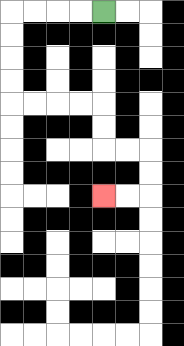{'start': '[4, 0]', 'end': '[4, 8]', 'path_directions': 'L,L,L,L,D,D,D,D,R,R,R,R,D,D,R,R,D,D,L,L', 'path_coordinates': '[[4, 0], [3, 0], [2, 0], [1, 0], [0, 0], [0, 1], [0, 2], [0, 3], [0, 4], [1, 4], [2, 4], [3, 4], [4, 4], [4, 5], [4, 6], [5, 6], [6, 6], [6, 7], [6, 8], [5, 8], [4, 8]]'}